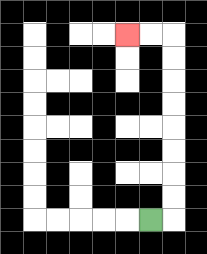{'start': '[6, 9]', 'end': '[5, 1]', 'path_directions': 'R,U,U,U,U,U,U,U,U,L,L', 'path_coordinates': '[[6, 9], [7, 9], [7, 8], [7, 7], [7, 6], [7, 5], [7, 4], [7, 3], [7, 2], [7, 1], [6, 1], [5, 1]]'}